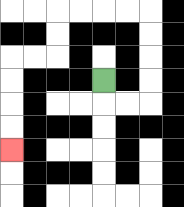{'start': '[4, 3]', 'end': '[0, 6]', 'path_directions': 'D,R,R,U,U,U,U,L,L,L,L,D,D,L,L,D,D,D,D', 'path_coordinates': '[[4, 3], [4, 4], [5, 4], [6, 4], [6, 3], [6, 2], [6, 1], [6, 0], [5, 0], [4, 0], [3, 0], [2, 0], [2, 1], [2, 2], [1, 2], [0, 2], [0, 3], [0, 4], [0, 5], [0, 6]]'}